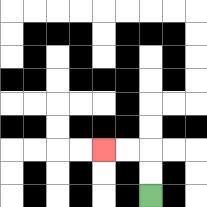{'start': '[6, 8]', 'end': '[4, 6]', 'path_directions': 'U,U,L,L', 'path_coordinates': '[[6, 8], [6, 7], [6, 6], [5, 6], [4, 6]]'}